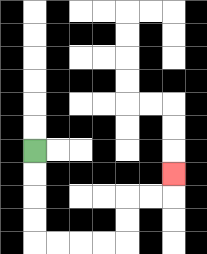{'start': '[1, 6]', 'end': '[7, 7]', 'path_directions': 'D,D,D,D,R,R,R,R,U,U,R,R,U', 'path_coordinates': '[[1, 6], [1, 7], [1, 8], [1, 9], [1, 10], [2, 10], [3, 10], [4, 10], [5, 10], [5, 9], [5, 8], [6, 8], [7, 8], [7, 7]]'}